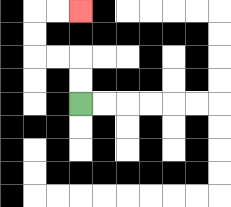{'start': '[3, 4]', 'end': '[3, 0]', 'path_directions': 'U,U,L,L,U,U,R,R', 'path_coordinates': '[[3, 4], [3, 3], [3, 2], [2, 2], [1, 2], [1, 1], [1, 0], [2, 0], [3, 0]]'}